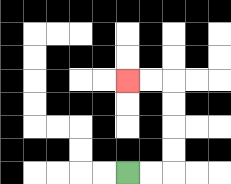{'start': '[5, 7]', 'end': '[5, 3]', 'path_directions': 'R,R,U,U,U,U,L,L', 'path_coordinates': '[[5, 7], [6, 7], [7, 7], [7, 6], [7, 5], [7, 4], [7, 3], [6, 3], [5, 3]]'}